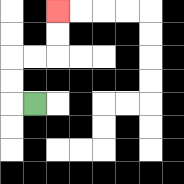{'start': '[1, 4]', 'end': '[2, 0]', 'path_directions': 'L,U,U,R,R,U,U', 'path_coordinates': '[[1, 4], [0, 4], [0, 3], [0, 2], [1, 2], [2, 2], [2, 1], [2, 0]]'}